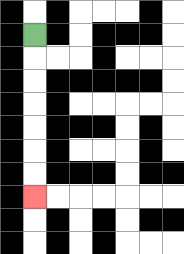{'start': '[1, 1]', 'end': '[1, 8]', 'path_directions': 'D,D,D,D,D,D,D', 'path_coordinates': '[[1, 1], [1, 2], [1, 3], [1, 4], [1, 5], [1, 6], [1, 7], [1, 8]]'}